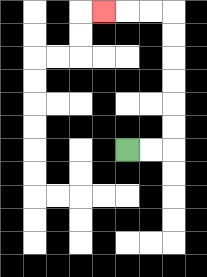{'start': '[5, 6]', 'end': '[4, 0]', 'path_directions': 'R,R,U,U,U,U,U,U,L,L,L', 'path_coordinates': '[[5, 6], [6, 6], [7, 6], [7, 5], [7, 4], [7, 3], [7, 2], [7, 1], [7, 0], [6, 0], [5, 0], [4, 0]]'}